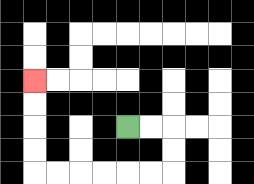{'start': '[5, 5]', 'end': '[1, 3]', 'path_directions': 'R,R,D,D,L,L,L,L,L,L,U,U,U,U', 'path_coordinates': '[[5, 5], [6, 5], [7, 5], [7, 6], [7, 7], [6, 7], [5, 7], [4, 7], [3, 7], [2, 7], [1, 7], [1, 6], [1, 5], [1, 4], [1, 3]]'}